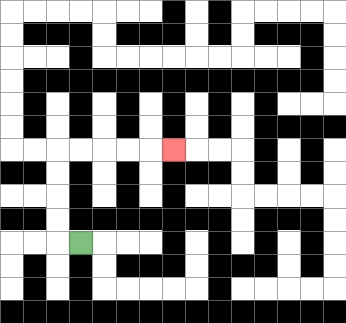{'start': '[3, 10]', 'end': '[7, 6]', 'path_directions': 'L,U,U,U,U,R,R,R,R,R', 'path_coordinates': '[[3, 10], [2, 10], [2, 9], [2, 8], [2, 7], [2, 6], [3, 6], [4, 6], [5, 6], [6, 6], [7, 6]]'}